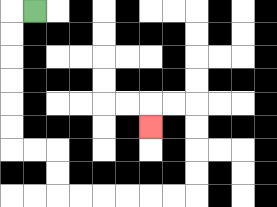{'start': '[1, 0]', 'end': '[6, 5]', 'path_directions': 'L,D,D,D,D,D,D,R,R,D,D,R,R,R,R,R,R,U,U,U,U,L,L,D', 'path_coordinates': '[[1, 0], [0, 0], [0, 1], [0, 2], [0, 3], [0, 4], [0, 5], [0, 6], [1, 6], [2, 6], [2, 7], [2, 8], [3, 8], [4, 8], [5, 8], [6, 8], [7, 8], [8, 8], [8, 7], [8, 6], [8, 5], [8, 4], [7, 4], [6, 4], [6, 5]]'}